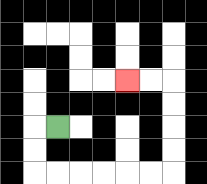{'start': '[2, 5]', 'end': '[5, 3]', 'path_directions': 'L,D,D,R,R,R,R,R,R,U,U,U,U,L,L', 'path_coordinates': '[[2, 5], [1, 5], [1, 6], [1, 7], [2, 7], [3, 7], [4, 7], [5, 7], [6, 7], [7, 7], [7, 6], [7, 5], [7, 4], [7, 3], [6, 3], [5, 3]]'}